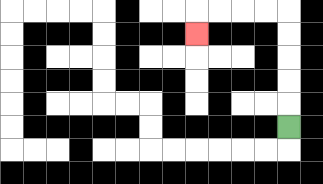{'start': '[12, 5]', 'end': '[8, 1]', 'path_directions': 'U,U,U,U,U,L,L,L,L,D', 'path_coordinates': '[[12, 5], [12, 4], [12, 3], [12, 2], [12, 1], [12, 0], [11, 0], [10, 0], [9, 0], [8, 0], [8, 1]]'}